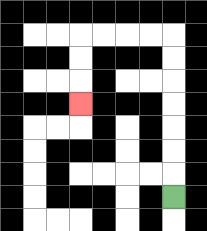{'start': '[7, 8]', 'end': '[3, 4]', 'path_directions': 'U,U,U,U,U,U,U,L,L,L,L,D,D,D', 'path_coordinates': '[[7, 8], [7, 7], [7, 6], [7, 5], [7, 4], [7, 3], [7, 2], [7, 1], [6, 1], [5, 1], [4, 1], [3, 1], [3, 2], [3, 3], [3, 4]]'}